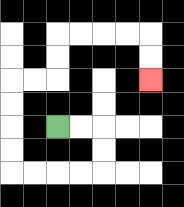{'start': '[2, 5]', 'end': '[6, 3]', 'path_directions': 'R,R,D,D,L,L,L,L,U,U,U,U,R,R,U,U,R,R,R,R,D,D', 'path_coordinates': '[[2, 5], [3, 5], [4, 5], [4, 6], [4, 7], [3, 7], [2, 7], [1, 7], [0, 7], [0, 6], [0, 5], [0, 4], [0, 3], [1, 3], [2, 3], [2, 2], [2, 1], [3, 1], [4, 1], [5, 1], [6, 1], [6, 2], [6, 3]]'}